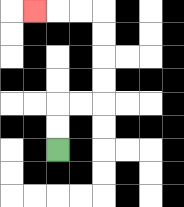{'start': '[2, 6]', 'end': '[1, 0]', 'path_directions': 'U,U,R,R,U,U,U,U,L,L,L', 'path_coordinates': '[[2, 6], [2, 5], [2, 4], [3, 4], [4, 4], [4, 3], [4, 2], [4, 1], [4, 0], [3, 0], [2, 0], [1, 0]]'}